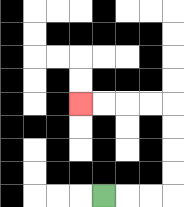{'start': '[4, 8]', 'end': '[3, 4]', 'path_directions': 'R,R,R,U,U,U,U,L,L,L,L', 'path_coordinates': '[[4, 8], [5, 8], [6, 8], [7, 8], [7, 7], [7, 6], [7, 5], [7, 4], [6, 4], [5, 4], [4, 4], [3, 4]]'}